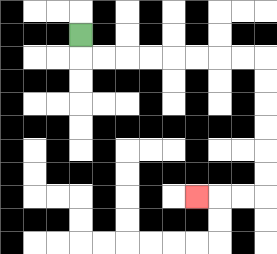{'start': '[3, 1]', 'end': '[8, 8]', 'path_directions': 'D,R,R,R,R,R,R,R,R,D,D,D,D,D,D,L,L,L', 'path_coordinates': '[[3, 1], [3, 2], [4, 2], [5, 2], [6, 2], [7, 2], [8, 2], [9, 2], [10, 2], [11, 2], [11, 3], [11, 4], [11, 5], [11, 6], [11, 7], [11, 8], [10, 8], [9, 8], [8, 8]]'}